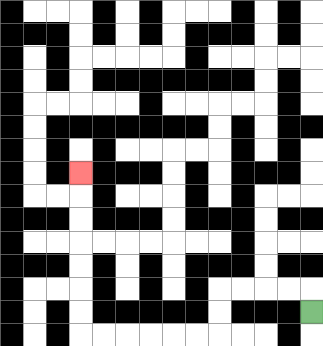{'start': '[13, 13]', 'end': '[3, 7]', 'path_directions': 'U,L,L,L,L,D,D,L,L,L,L,L,L,U,U,U,U,U,U,U', 'path_coordinates': '[[13, 13], [13, 12], [12, 12], [11, 12], [10, 12], [9, 12], [9, 13], [9, 14], [8, 14], [7, 14], [6, 14], [5, 14], [4, 14], [3, 14], [3, 13], [3, 12], [3, 11], [3, 10], [3, 9], [3, 8], [3, 7]]'}